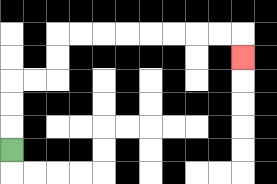{'start': '[0, 6]', 'end': '[10, 2]', 'path_directions': 'U,U,U,R,R,U,U,R,R,R,R,R,R,R,R,D', 'path_coordinates': '[[0, 6], [0, 5], [0, 4], [0, 3], [1, 3], [2, 3], [2, 2], [2, 1], [3, 1], [4, 1], [5, 1], [6, 1], [7, 1], [8, 1], [9, 1], [10, 1], [10, 2]]'}